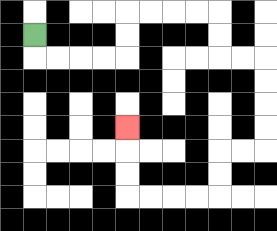{'start': '[1, 1]', 'end': '[5, 5]', 'path_directions': 'D,R,R,R,R,U,U,R,R,R,R,D,D,R,R,D,D,D,D,L,L,D,D,L,L,L,L,U,U,U', 'path_coordinates': '[[1, 1], [1, 2], [2, 2], [3, 2], [4, 2], [5, 2], [5, 1], [5, 0], [6, 0], [7, 0], [8, 0], [9, 0], [9, 1], [9, 2], [10, 2], [11, 2], [11, 3], [11, 4], [11, 5], [11, 6], [10, 6], [9, 6], [9, 7], [9, 8], [8, 8], [7, 8], [6, 8], [5, 8], [5, 7], [5, 6], [5, 5]]'}